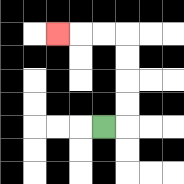{'start': '[4, 5]', 'end': '[2, 1]', 'path_directions': 'R,U,U,U,U,L,L,L', 'path_coordinates': '[[4, 5], [5, 5], [5, 4], [5, 3], [5, 2], [5, 1], [4, 1], [3, 1], [2, 1]]'}